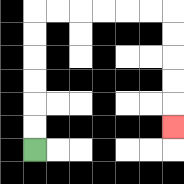{'start': '[1, 6]', 'end': '[7, 5]', 'path_directions': 'U,U,U,U,U,U,R,R,R,R,R,R,D,D,D,D,D', 'path_coordinates': '[[1, 6], [1, 5], [1, 4], [1, 3], [1, 2], [1, 1], [1, 0], [2, 0], [3, 0], [4, 0], [5, 0], [6, 0], [7, 0], [7, 1], [7, 2], [7, 3], [7, 4], [7, 5]]'}